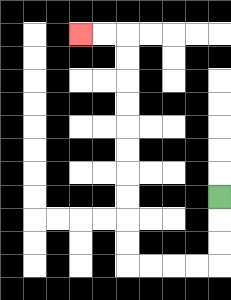{'start': '[9, 8]', 'end': '[3, 1]', 'path_directions': 'D,D,D,L,L,L,L,U,U,U,U,U,U,U,U,U,U,L,L', 'path_coordinates': '[[9, 8], [9, 9], [9, 10], [9, 11], [8, 11], [7, 11], [6, 11], [5, 11], [5, 10], [5, 9], [5, 8], [5, 7], [5, 6], [5, 5], [5, 4], [5, 3], [5, 2], [5, 1], [4, 1], [3, 1]]'}